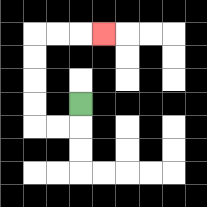{'start': '[3, 4]', 'end': '[4, 1]', 'path_directions': 'D,L,L,U,U,U,U,R,R,R', 'path_coordinates': '[[3, 4], [3, 5], [2, 5], [1, 5], [1, 4], [1, 3], [1, 2], [1, 1], [2, 1], [3, 1], [4, 1]]'}